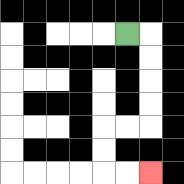{'start': '[5, 1]', 'end': '[6, 7]', 'path_directions': 'R,D,D,D,D,L,L,D,D,R,R', 'path_coordinates': '[[5, 1], [6, 1], [6, 2], [6, 3], [6, 4], [6, 5], [5, 5], [4, 5], [4, 6], [4, 7], [5, 7], [6, 7]]'}